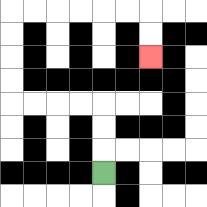{'start': '[4, 7]', 'end': '[6, 2]', 'path_directions': 'U,U,U,L,L,L,L,U,U,U,U,R,R,R,R,R,R,D,D', 'path_coordinates': '[[4, 7], [4, 6], [4, 5], [4, 4], [3, 4], [2, 4], [1, 4], [0, 4], [0, 3], [0, 2], [0, 1], [0, 0], [1, 0], [2, 0], [3, 0], [4, 0], [5, 0], [6, 0], [6, 1], [6, 2]]'}